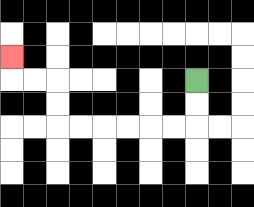{'start': '[8, 3]', 'end': '[0, 2]', 'path_directions': 'D,D,L,L,L,L,L,L,U,U,L,L,U', 'path_coordinates': '[[8, 3], [8, 4], [8, 5], [7, 5], [6, 5], [5, 5], [4, 5], [3, 5], [2, 5], [2, 4], [2, 3], [1, 3], [0, 3], [0, 2]]'}